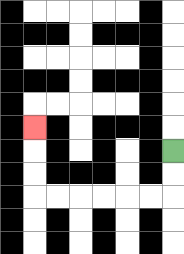{'start': '[7, 6]', 'end': '[1, 5]', 'path_directions': 'D,D,L,L,L,L,L,L,U,U,U', 'path_coordinates': '[[7, 6], [7, 7], [7, 8], [6, 8], [5, 8], [4, 8], [3, 8], [2, 8], [1, 8], [1, 7], [1, 6], [1, 5]]'}